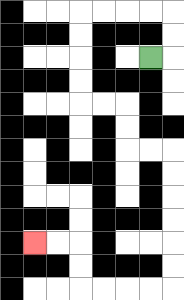{'start': '[6, 2]', 'end': '[1, 10]', 'path_directions': 'R,U,U,L,L,L,L,D,D,D,D,R,R,D,D,R,R,D,D,D,D,D,D,L,L,L,L,U,U,L,L', 'path_coordinates': '[[6, 2], [7, 2], [7, 1], [7, 0], [6, 0], [5, 0], [4, 0], [3, 0], [3, 1], [3, 2], [3, 3], [3, 4], [4, 4], [5, 4], [5, 5], [5, 6], [6, 6], [7, 6], [7, 7], [7, 8], [7, 9], [7, 10], [7, 11], [7, 12], [6, 12], [5, 12], [4, 12], [3, 12], [3, 11], [3, 10], [2, 10], [1, 10]]'}